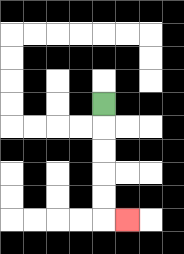{'start': '[4, 4]', 'end': '[5, 9]', 'path_directions': 'D,D,D,D,D,R', 'path_coordinates': '[[4, 4], [4, 5], [4, 6], [4, 7], [4, 8], [4, 9], [5, 9]]'}